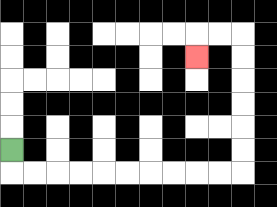{'start': '[0, 6]', 'end': '[8, 2]', 'path_directions': 'D,R,R,R,R,R,R,R,R,R,R,U,U,U,U,U,U,L,L,D', 'path_coordinates': '[[0, 6], [0, 7], [1, 7], [2, 7], [3, 7], [4, 7], [5, 7], [6, 7], [7, 7], [8, 7], [9, 7], [10, 7], [10, 6], [10, 5], [10, 4], [10, 3], [10, 2], [10, 1], [9, 1], [8, 1], [8, 2]]'}